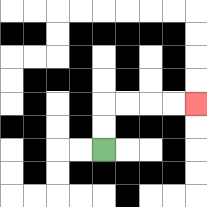{'start': '[4, 6]', 'end': '[8, 4]', 'path_directions': 'U,U,R,R,R,R', 'path_coordinates': '[[4, 6], [4, 5], [4, 4], [5, 4], [6, 4], [7, 4], [8, 4]]'}